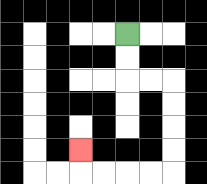{'start': '[5, 1]', 'end': '[3, 6]', 'path_directions': 'D,D,R,R,D,D,D,D,L,L,L,L,U', 'path_coordinates': '[[5, 1], [5, 2], [5, 3], [6, 3], [7, 3], [7, 4], [7, 5], [7, 6], [7, 7], [6, 7], [5, 7], [4, 7], [3, 7], [3, 6]]'}